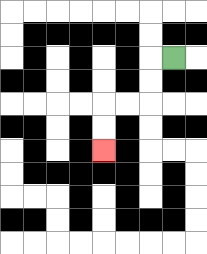{'start': '[7, 2]', 'end': '[4, 6]', 'path_directions': 'L,D,D,L,L,D,D', 'path_coordinates': '[[7, 2], [6, 2], [6, 3], [6, 4], [5, 4], [4, 4], [4, 5], [4, 6]]'}